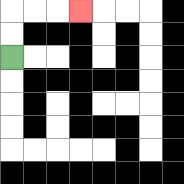{'start': '[0, 2]', 'end': '[3, 0]', 'path_directions': 'U,U,R,R,R', 'path_coordinates': '[[0, 2], [0, 1], [0, 0], [1, 0], [2, 0], [3, 0]]'}